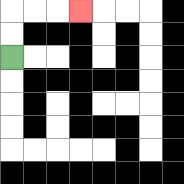{'start': '[0, 2]', 'end': '[3, 0]', 'path_directions': 'U,U,R,R,R', 'path_coordinates': '[[0, 2], [0, 1], [0, 0], [1, 0], [2, 0], [3, 0]]'}